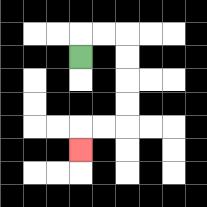{'start': '[3, 2]', 'end': '[3, 6]', 'path_directions': 'U,R,R,D,D,D,D,L,L,D', 'path_coordinates': '[[3, 2], [3, 1], [4, 1], [5, 1], [5, 2], [5, 3], [5, 4], [5, 5], [4, 5], [3, 5], [3, 6]]'}